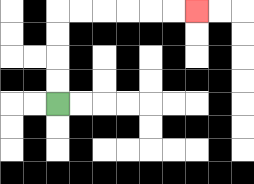{'start': '[2, 4]', 'end': '[8, 0]', 'path_directions': 'U,U,U,U,R,R,R,R,R,R', 'path_coordinates': '[[2, 4], [2, 3], [2, 2], [2, 1], [2, 0], [3, 0], [4, 0], [5, 0], [6, 0], [7, 0], [8, 0]]'}